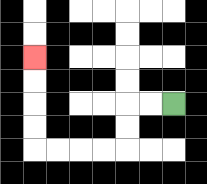{'start': '[7, 4]', 'end': '[1, 2]', 'path_directions': 'L,L,D,D,L,L,L,L,U,U,U,U', 'path_coordinates': '[[7, 4], [6, 4], [5, 4], [5, 5], [5, 6], [4, 6], [3, 6], [2, 6], [1, 6], [1, 5], [1, 4], [1, 3], [1, 2]]'}